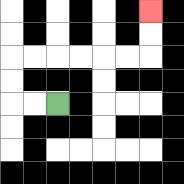{'start': '[2, 4]', 'end': '[6, 0]', 'path_directions': 'L,L,U,U,R,R,R,R,R,R,U,U', 'path_coordinates': '[[2, 4], [1, 4], [0, 4], [0, 3], [0, 2], [1, 2], [2, 2], [3, 2], [4, 2], [5, 2], [6, 2], [6, 1], [6, 0]]'}